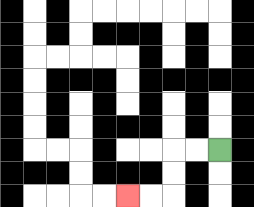{'start': '[9, 6]', 'end': '[5, 8]', 'path_directions': 'L,L,D,D,L,L', 'path_coordinates': '[[9, 6], [8, 6], [7, 6], [7, 7], [7, 8], [6, 8], [5, 8]]'}